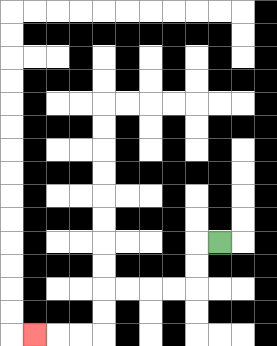{'start': '[9, 10]', 'end': '[1, 14]', 'path_directions': 'L,D,D,L,L,L,L,D,D,L,L,L', 'path_coordinates': '[[9, 10], [8, 10], [8, 11], [8, 12], [7, 12], [6, 12], [5, 12], [4, 12], [4, 13], [4, 14], [3, 14], [2, 14], [1, 14]]'}